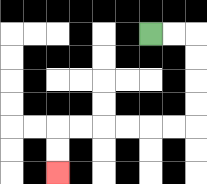{'start': '[6, 1]', 'end': '[2, 7]', 'path_directions': 'R,R,D,D,D,D,L,L,L,L,L,L,D,D', 'path_coordinates': '[[6, 1], [7, 1], [8, 1], [8, 2], [8, 3], [8, 4], [8, 5], [7, 5], [6, 5], [5, 5], [4, 5], [3, 5], [2, 5], [2, 6], [2, 7]]'}